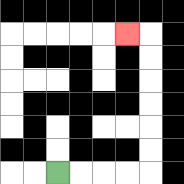{'start': '[2, 7]', 'end': '[5, 1]', 'path_directions': 'R,R,R,R,U,U,U,U,U,U,L', 'path_coordinates': '[[2, 7], [3, 7], [4, 7], [5, 7], [6, 7], [6, 6], [6, 5], [6, 4], [6, 3], [6, 2], [6, 1], [5, 1]]'}